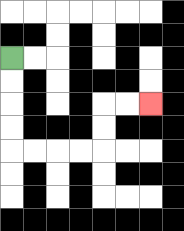{'start': '[0, 2]', 'end': '[6, 4]', 'path_directions': 'D,D,D,D,R,R,R,R,U,U,R,R', 'path_coordinates': '[[0, 2], [0, 3], [0, 4], [0, 5], [0, 6], [1, 6], [2, 6], [3, 6], [4, 6], [4, 5], [4, 4], [5, 4], [6, 4]]'}